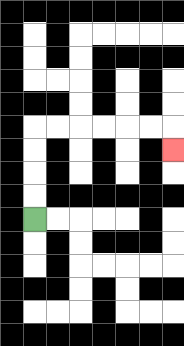{'start': '[1, 9]', 'end': '[7, 6]', 'path_directions': 'U,U,U,U,R,R,R,R,R,R,D', 'path_coordinates': '[[1, 9], [1, 8], [1, 7], [1, 6], [1, 5], [2, 5], [3, 5], [4, 5], [5, 5], [6, 5], [7, 5], [7, 6]]'}